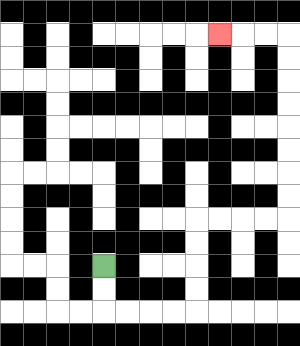{'start': '[4, 11]', 'end': '[9, 1]', 'path_directions': 'D,D,R,R,R,R,U,U,U,U,R,R,R,R,U,U,U,U,U,U,U,U,L,L,L', 'path_coordinates': '[[4, 11], [4, 12], [4, 13], [5, 13], [6, 13], [7, 13], [8, 13], [8, 12], [8, 11], [8, 10], [8, 9], [9, 9], [10, 9], [11, 9], [12, 9], [12, 8], [12, 7], [12, 6], [12, 5], [12, 4], [12, 3], [12, 2], [12, 1], [11, 1], [10, 1], [9, 1]]'}